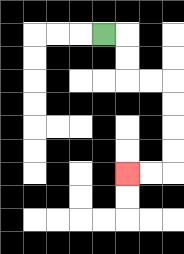{'start': '[4, 1]', 'end': '[5, 7]', 'path_directions': 'R,D,D,R,R,D,D,D,D,L,L', 'path_coordinates': '[[4, 1], [5, 1], [5, 2], [5, 3], [6, 3], [7, 3], [7, 4], [7, 5], [7, 6], [7, 7], [6, 7], [5, 7]]'}